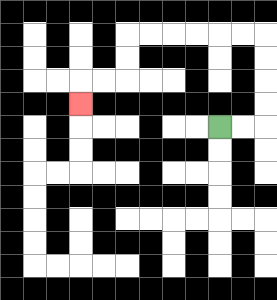{'start': '[9, 5]', 'end': '[3, 4]', 'path_directions': 'R,R,U,U,U,U,L,L,L,L,L,L,D,D,L,L,D', 'path_coordinates': '[[9, 5], [10, 5], [11, 5], [11, 4], [11, 3], [11, 2], [11, 1], [10, 1], [9, 1], [8, 1], [7, 1], [6, 1], [5, 1], [5, 2], [5, 3], [4, 3], [3, 3], [3, 4]]'}